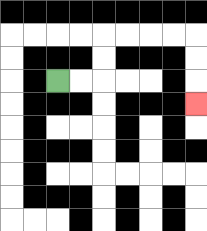{'start': '[2, 3]', 'end': '[8, 4]', 'path_directions': 'R,R,U,U,R,R,R,R,D,D,D', 'path_coordinates': '[[2, 3], [3, 3], [4, 3], [4, 2], [4, 1], [5, 1], [6, 1], [7, 1], [8, 1], [8, 2], [8, 3], [8, 4]]'}